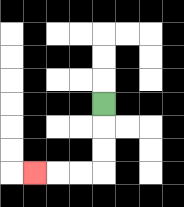{'start': '[4, 4]', 'end': '[1, 7]', 'path_directions': 'D,D,D,L,L,L', 'path_coordinates': '[[4, 4], [4, 5], [4, 6], [4, 7], [3, 7], [2, 7], [1, 7]]'}